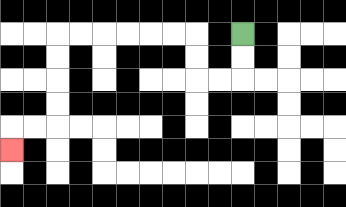{'start': '[10, 1]', 'end': '[0, 6]', 'path_directions': 'D,D,L,L,U,U,L,L,L,L,L,L,D,D,D,D,L,L,D', 'path_coordinates': '[[10, 1], [10, 2], [10, 3], [9, 3], [8, 3], [8, 2], [8, 1], [7, 1], [6, 1], [5, 1], [4, 1], [3, 1], [2, 1], [2, 2], [2, 3], [2, 4], [2, 5], [1, 5], [0, 5], [0, 6]]'}